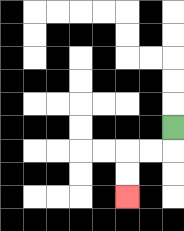{'start': '[7, 5]', 'end': '[5, 8]', 'path_directions': 'D,L,L,D,D', 'path_coordinates': '[[7, 5], [7, 6], [6, 6], [5, 6], [5, 7], [5, 8]]'}